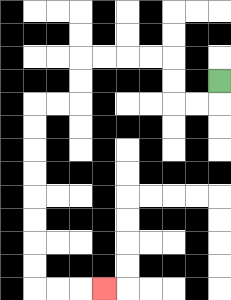{'start': '[9, 3]', 'end': '[4, 12]', 'path_directions': 'D,L,L,U,U,L,L,L,L,D,D,L,L,D,D,D,D,D,D,D,D,R,R,R', 'path_coordinates': '[[9, 3], [9, 4], [8, 4], [7, 4], [7, 3], [7, 2], [6, 2], [5, 2], [4, 2], [3, 2], [3, 3], [3, 4], [2, 4], [1, 4], [1, 5], [1, 6], [1, 7], [1, 8], [1, 9], [1, 10], [1, 11], [1, 12], [2, 12], [3, 12], [4, 12]]'}